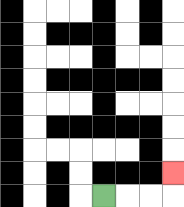{'start': '[4, 8]', 'end': '[7, 7]', 'path_directions': 'R,R,R,U', 'path_coordinates': '[[4, 8], [5, 8], [6, 8], [7, 8], [7, 7]]'}